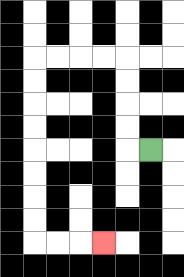{'start': '[6, 6]', 'end': '[4, 10]', 'path_directions': 'L,U,U,U,U,L,L,L,L,D,D,D,D,D,D,D,D,R,R,R', 'path_coordinates': '[[6, 6], [5, 6], [5, 5], [5, 4], [5, 3], [5, 2], [4, 2], [3, 2], [2, 2], [1, 2], [1, 3], [1, 4], [1, 5], [1, 6], [1, 7], [1, 8], [1, 9], [1, 10], [2, 10], [3, 10], [4, 10]]'}